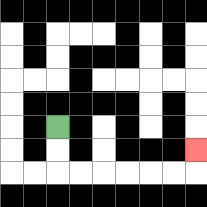{'start': '[2, 5]', 'end': '[8, 6]', 'path_directions': 'D,D,R,R,R,R,R,R,U', 'path_coordinates': '[[2, 5], [2, 6], [2, 7], [3, 7], [4, 7], [5, 7], [6, 7], [7, 7], [8, 7], [8, 6]]'}